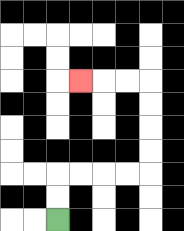{'start': '[2, 9]', 'end': '[3, 3]', 'path_directions': 'U,U,R,R,R,R,U,U,U,U,L,L,L', 'path_coordinates': '[[2, 9], [2, 8], [2, 7], [3, 7], [4, 7], [5, 7], [6, 7], [6, 6], [6, 5], [6, 4], [6, 3], [5, 3], [4, 3], [3, 3]]'}